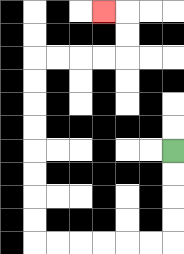{'start': '[7, 6]', 'end': '[4, 0]', 'path_directions': 'D,D,D,D,L,L,L,L,L,L,U,U,U,U,U,U,U,U,R,R,R,R,U,U,L', 'path_coordinates': '[[7, 6], [7, 7], [7, 8], [7, 9], [7, 10], [6, 10], [5, 10], [4, 10], [3, 10], [2, 10], [1, 10], [1, 9], [1, 8], [1, 7], [1, 6], [1, 5], [1, 4], [1, 3], [1, 2], [2, 2], [3, 2], [4, 2], [5, 2], [5, 1], [5, 0], [4, 0]]'}